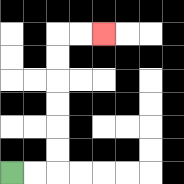{'start': '[0, 7]', 'end': '[4, 1]', 'path_directions': 'R,R,U,U,U,U,U,U,R,R', 'path_coordinates': '[[0, 7], [1, 7], [2, 7], [2, 6], [2, 5], [2, 4], [2, 3], [2, 2], [2, 1], [3, 1], [4, 1]]'}